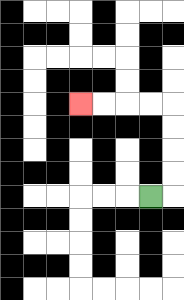{'start': '[6, 8]', 'end': '[3, 4]', 'path_directions': 'R,U,U,U,U,L,L,L,L', 'path_coordinates': '[[6, 8], [7, 8], [7, 7], [7, 6], [7, 5], [7, 4], [6, 4], [5, 4], [4, 4], [3, 4]]'}